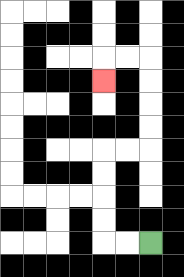{'start': '[6, 10]', 'end': '[4, 3]', 'path_directions': 'L,L,U,U,U,U,R,R,U,U,U,U,L,L,D', 'path_coordinates': '[[6, 10], [5, 10], [4, 10], [4, 9], [4, 8], [4, 7], [4, 6], [5, 6], [6, 6], [6, 5], [6, 4], [6, 3], [6, 2], [5, 2], [4, 2], [4, 3]]'}